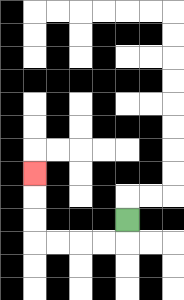{'start': '[5, 9]', 'end': '[1, 7]', 'path_directions': 'D,L,L,L,L,U,U,U', 'path_coordinates': '[[5, 9], [5, 10], [4, 10], [3, 10], [2, 10], [1, 10], [1, 9], [1, 8], [1, 7]]'}